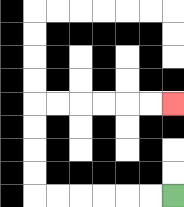{'start': '[7, 8]', 'end': '[7, 4]', 'path_directions': 'L,L,L,L,L,L,U,U,U,U,R,R,R,R,R,R', 'path_coordinates': '[[7, 8], [6, 8], [5, 8], [4, 8], [3, 8], [2, 8], [1, 8], [1, 7], [1, 6], [1, 5], [1, 4], [2, 4], [3, 4], [4, 4], [5, 4], [6, 4], [7, 4]]'}